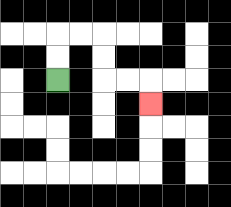{'start': '[2, 3]', 'end': '[6, 4]', 'path_directions': 'U,U,R,R,D,D,R,R,D', 'path_coordinates': '[[2, 3], [2, 2], [2, 1], [3, 1], [4, 1], [4, 2], [4, 3], [5, 3], [6, 3], [6, 4]]'}